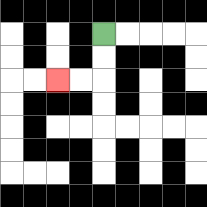{'start': '[4, 1]', 'end': '[2, 3]', 'path_directions': 'D,D,L,L', 'path_coordinates': '[[4, 1], [4, 2], [4, 3], [3, 3], [2, 3]]'}